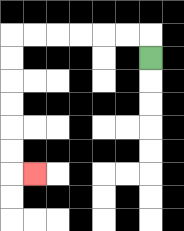{'start': '[6, 2]', 'end': '[1, 7]', 'path_directions': 'U,L,L,L,L,L,L,D,D,D,D,D,D,R', 'path_coordinates': '[[6, 2], [6, 1], [5, 1], [4, 1], [3, 1], [2, 1], [1, 1], [0, 1], [0, 2], [0, 3], [0, 4], [0, 5], [0, 6], [0, 7], [1, 7]]'}